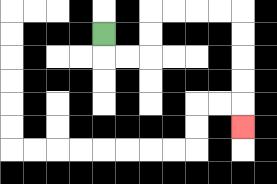{'start': '[4, 1]', 'end': '[10, 5]', 'path_directions': 'D,R,R,U,U,R,R,R,R,D,D,D,D,D', 'path_coordinates': '[[4, 1], [4, 2], [5, 2], [6, 2], [6, 1], [6, 0], [7, 0], [8, 0], [9, 0], [10, 0], [10, 1], [10, 2], [10, 3], [10, 4], [10, 5]]'}